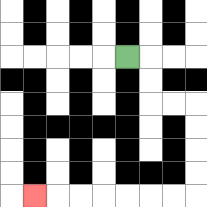{'start': '[5, 2]', 'end': '[1, 8]', 'path_directions': 'R,D,D,R,R,D,D,D,D,L,L,L,L,L,L,L', 'path_coordinates': '[[5, 2], [6, 2], [6, 3], [6, 4], [7, 4], [8, 4], [8, 5], [8, 6], [8, 7], [8, 8], [7, 8], [6, 8], [5, 8], [4, 8], [3, 8], [2, 8], [1, 8]]'}